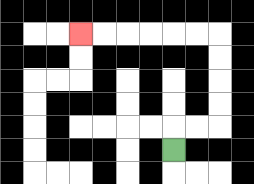{'start': '[7, 6]', 'end': '[3, 1]', 'path_directions': 'U,R,R,U,U,U,U,L,L,L,L,L,L', 'path_coordinates': '[[7, 6], [7, 5], [8, 5], [9, 5], [9, 4], [9, 3], [9, 2], [9, 1], [8, 1], [7, 1], [6, 1], [5, 1], [4, 1], [3, 1]]'}